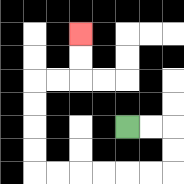{'start': '[5, 5]', 'end': '[3, 1]', 'path_directions': 'R,R,D,D,L,L,L,L,L,L,U,U,U,U,R,R,U,U', 'path_coordinates': '[[5, 5], [6, 5], [7, 5], [7, 6], [7, 7], [6, 7], [5, 7], [4, 7], [3, 7], [2, 7], [1, 7], [1, 6], [1, 5], [1, 4], [1, 3], [2, 3], [3, 3], [3, 2], [3, 1]]'}